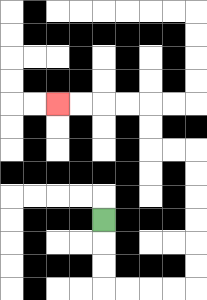{'start': '[4, 9]', 'end': '[2, 4]', 'path_directions': 'D,D,D,R,R,R,R,U,U,U,U,U,U,L,L,U,U,L,L,L,L', 'path_coordinates': '[[4, 9], [4, 10], [4, 11], [4, 12], [5, 12], [6, 12], [7, 12], [8, 12], [8, 11], [8, 10], [8, 9], [8, 8], [8, 7], [8, 6], [7, 6], [6, 6], [6, 5], [6, 4], [5, 4], [4, 4], [3, 4], [2, 4]]'}